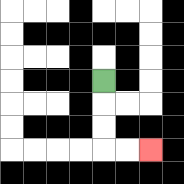{'start': '[4, 3]', 'end': '[6, 6]', 'path_directions': 'D,D,D,R,R', 'path_coordinates': '[[4, 3], [4, 4], [4, 5], [4, 6], [5, 6], [6, 6]]'}